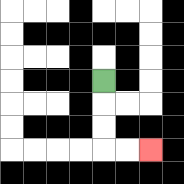{'start': '[4, 3]', 'end': '[6, 6]', 'path_directions': 'D,D,D,R,R', 'path_coordinates': '[[4, 3], [4, 4], [4, 5], [4, 6], [5, 6], [6, 6]]'}